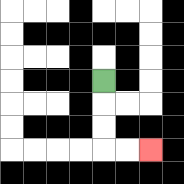{'start': '[4, 3]', 'end': '[6, 6]', 'path_directions': 'D,D,D,R,R', 'path_coordinates': '[[4, 3], [4, 4], [4, 5], [4, 6], [5, 6], [6, 6]]'}